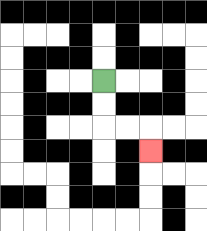{'start': '[4, 3]', 'end': '[6, 6]', 'path_directions': 'D,D,R,R,D', 'path_coordinates': '[[4, 3], [4, 4], [4, 5], [5, 5], [6, 5], [6, 6]]'}